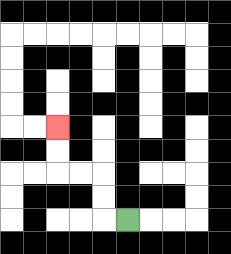{'start': '[5, 9]', 'end': '[2, 5]', 'path_directions': 'L,U,U,L,L,U,U', 'path_coordinates': '[[5, 9], [4, 9], [4, 8], [4, 7], [3, 7], [2, 7], [2, 6], [2, 5]]'}